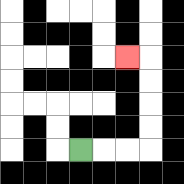{'start': '[3, 6]', 'end': '[5, 2]', 'path_directions': 'R,R,R,U,U,U,U,L', 'path_coordinates': '[[3, 6], [4, 6], [5, 6], [6, 6], [6, 5], [6, 4], [6, 3], [6, 2], [5, 2]]'}